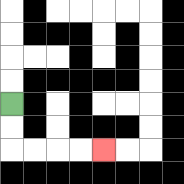{'start': '[0, 4]', 'end': '[4, 6]', 'path_directions': 'D,D,R,R,R,R', 'path_coordinates': '[[0, 4], [0, 5], [0, 6], [1, 6], [2, 6], [3, 6], [4, 6]]'}